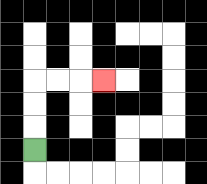{'start': '[1, 6]', 'end': '[4, 3]', 'path_directions': 'U,U,U,R,R,R', 'path_coordinates': '[[1, 6], [1, 5], [1, 4], [1, 3], [2, 3], [3, 3], [4, 3]]'}